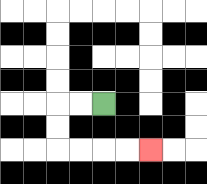{'start': '[4, 4]', 'end': '[6, 6]', 'path_directions': 'L,L,D,D,R,R,R,R', 'path_coordinates': '[[4, 4], [3, 4], [2, 4], [2, 5], [2, 6], [3, 6], [4, 6], [5, 6], [6, 6]]'}